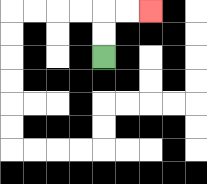{'start': '[4, 2]', 'end': '[6, 0]', 'path_directions': 'U,U,R,R', 'path_coordinates': '[[4, 2], [4, 1], [4, 0], [5, 0], [6, 0]]'}